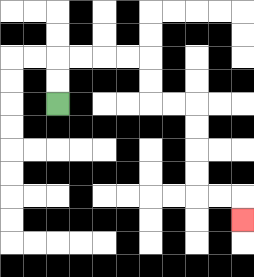{'start': '[2, 4]', 'end': '[10, 9]', 'path_directions': 'U,U,R,R,R,R,D,D,R,R,D,D,D,D,R,R,D', 'path_coordinates': '[[2, 4], [2, 3], [2, 2], [3, 2], [4, 2], [5, 2], [6, 2], [6, 3], [6, 4], [7, 4], [8, 4], [8, 5], [8, 6], [8, 7], [8, 8], [9, 8], [10, 8], [10, 9]]'}